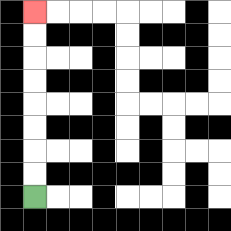{'start': '[1, 8]', 'end': '[1, 0]', 'path_directions': 'U,U,U,U,U,U,U,U', 'path_coordinates': '[[1, 8], [1, 7], [1, 6], [1, 5], [1, 4], [1, 3], [1, 2], [1, 1], [1, 0]]'}